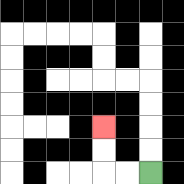{'start': '[6, 7]', 'end': '[4, 5]', 'path_directions': 'L,L,U,U', 'path_coordinates': '[[6, 7], [5, 7], [4, 7], [4, 6], [4, 5]]'}